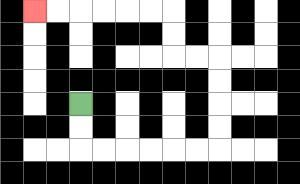{'start': '[3, 4]', 'end': '[1, 0]', 'path_directions': 'D,D,R,R,R,R,R,R,U,U,U,U,L,L,U,U,L,L,L,L,L,L', 'path_coordinates': '[[3, 4], [3, 5], [3, 6], [4, 6], [5, 6], [6, 6], [7, 6], [8, 6], [9, 6], [9, 5], [9, 4], [9, 3], [9, 2], [8, 2], [7, 2], [7, 1], [7, 0], [6, 0], [5, 0], [4, 0], [3, 0], [2, 0], [1, 0]]'}